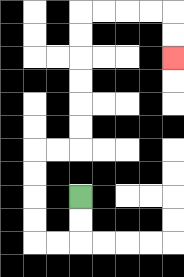{'start': '[3, 8]', 'end': '[7, 2]', 'path_directions': 'D,D,L,L,U,U,U,U,R,R,U,U,U,U,U,U,R,R,R,R,D,D', 'path_coordinates': '[[3, 8], [3, 9], [3, 10], [2, 10], [1, 10], [1, 9], [1, 8], [1, 7], [1, 6], [2, 6], [3, 6], [3, 5], [3, 4], [3, 3], [3, 2], [3, 1], [3, 0], [4, 0], [5, 0], [6, 0], [7, 0], [7, 1], [7, 2]]'}